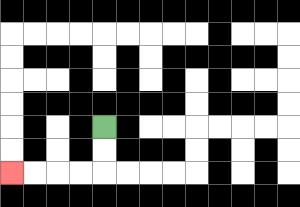{'start': '[4, 5]', 'end': '[0, 7]', 'path_directions': 'D,D,L,L,L,L', 'path_coordinates': '[[4, 5], [4, 6], [4, 7], [3, 7], [2, 7], [1, 7], [0, 7]]'}